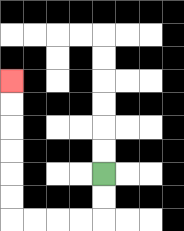{'start': '[4, 7]', 'end': '[0, 3]', 'path_directions': 'D,D,L,L,L,L,U,U,U,U,U,U', 'path_coordinates': '[[4, 7], [4, 8], [4, 9], [3, 9], [2, 9], [1, 9], [0, 9], [0, 8], [0, 7], [0, 6], [0, 5], [0, 4], [0, 3]]'}